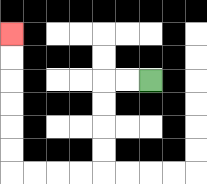{'start': '[6, 3]', 'end': '[0, 1]', 'path_directions': 'L,L,D,D,D,D,L,L,L,L,U,U,U,U,U,U', 'path_coordinates': '[[6, 3], [5, 3], [4, 3], [4, 4], [4, 5], [4, 6], [4, 7], [3, 7], [2, 7], [1, 7], [0, 7], [0, 6], [0, 5], [0, 4], [0, 3], [0, 2], [0, 1]]'}